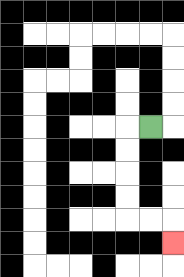{'start': '[6, 5]', 'end': '[7, 10]', 'path_directions': 'L,D,D,D,D,R,R,D', 'path_coordinates': '[[6, 5], [5, 5], [5, 6], [5, 7], [5, 8], [5, 9], [6, 9], [7, 9], [7, 10]]'}